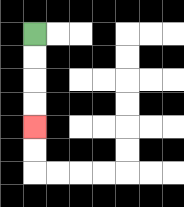{'start': '[1, 1]', 'end': '[1, 5]', 'path_directions': 'D,D,D,D', 'path_coordinates': '[[1, 1], [1, 2], [1, 3], [1, 4], [1, 5]]'}